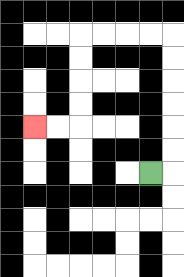{'start': '[6, 7]', 'end': '[1, 5]', 'path_directions': 'R,U,U,U,U,U,U,L,L,L,L,D,D,D,D,L,L', 'path_coordinates': '[[6, 7], [7, 7], [7, 6], [7, 5], [7, 4], [7, 3], [7, 2], [7, 1], [6, 1], [5, 1], [4, 1], [3, 1], [3, 2], [3, 3], [3, 4], [3, 5], [2, 5], [1, 5]]'}